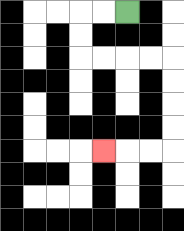{'start': '[5, 0]', 'end': '[4, 6]', 'path_directions': 'L,L,D,D,R,R,R,R,D,D,D,D,L,L,L', 'path_coordinates': '[[5, 0], [4, 0], [3, 0], [3, 1], [3, 2], [4, 2], [5, 2], [6, 2], [7, 2], [7, 3], [7, 4], [7, 5], [7, 6], [6, 6], [5, 6], [4, 6]]'}